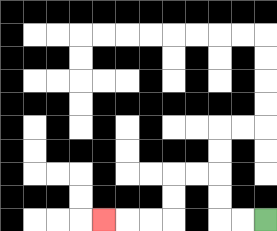{'start': '[11, 9]', 'end': '[4, 9]', 'path_directions': 'L,L,U,U,L,L,D,D,L,L,L', 'path_coordinates': '[[11, 9], [10, 9], [9, 9], [9, 8], [9, 7], [8, 7], [7, 7], [7, 8], [7, 9], [6, 9], [5, 9], [4, 9]]'}